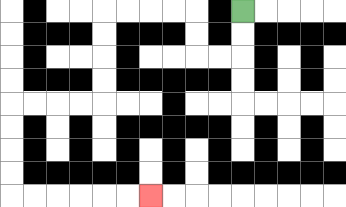{'start': '[10, 0]', 'end': '[6, 8]', 'path_directions': 'D,D,L,L,U,U,L,L,L,L,D,D,D,D,L,L,L,L,D,D,D,D,R,R,R,R,R,R', 'path_coordinates': '[[10, 0], [10, 1], [10, 2], [9, 2], [8, 2], [8, 1], [8, 0], [7, 0], [6, 0], [5, 0], [4, 0], [4, 1], [4, 2], [4, 3], [4, 4], [3, 4], [2, 4], [1, 4], [0, 4], [0, 5], [0, 6], [0, 7], [0, 8], [1, 8], [2, 8], [3, 8], [4, 8], [5, 8], [6, 8]]'}